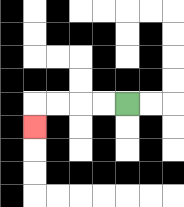{'start': '[5, 4]', 'end': '[1, 5]', 'path_directions': 'L,L,L,L,D', 'path_coordinates': '[[5, 4], [4, 4], [3, 4], [2, 4], [1, 4], [1, 5]]'}